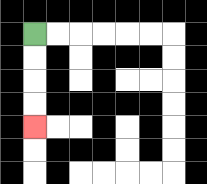{'start': '[1, 1]', 'end': '[1, 5]', 'path_directions': 'D,D,D,D', 'path_coordinates': '[[1, 1], [1, 2], [1, 3], [1, 4], [1, 5]]'}